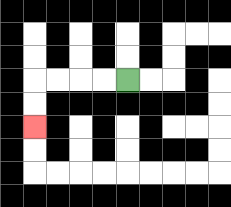{'start': '[5, 3]', 'end': '[1, 5]', 'path_directions': 'L,L,L,L,D,D', 'path_coordinates': '[[5, 3], [4, 3], [3, 3], [2, 3], [1, 3], [1, 4], [1, 5]]'}